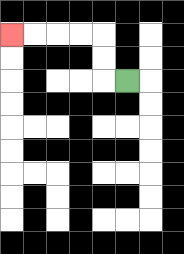{'start': '[5, 3]', 'end': '[0, 1]', 'path_directions': 'L,U,U,L,L,L,L', 'path_coordinates': '[[5, 3], [4, 3], [4, 2], [4, 1], [3, 1], [2, 1], [1, 1], [0, 1]]'}